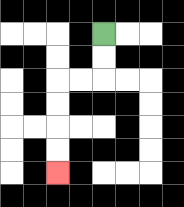{'start': '[4, 1]', 'end': '[2, 7]', 'path_directions': 'D,D,L,L,D,D,D,D', 'path_coordinates': '[[4, 1], [4, 2], [4, 3], [3, 3], [2, 3], [2, 4], [2, 5], [2, 6], [2, 7]]'}